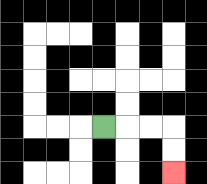{'start': '[4, 5]', 'end': '[7, 7]', 'path_directions': 'R,R,R,D,D', 'path_coordinates': '[[4, 5], [5, 5], [6, 5], [7, 5], [7, 6], [7, 7]]'}